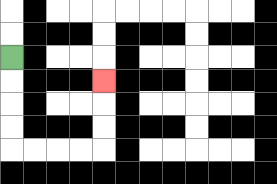{'start': '[0, 2]', 'end': '[4, 3]', 'path_directions': 'D,D,D,D,R,R,R,R,U,U,U', 'path_coordinates': '[[0, 2], [0, 3], [0, 4], [0, 5], [0, 6], [1, 6], [2, 6], [3, 6], [4, 6], [4, 5], [4, 4], [4, 3]]'}